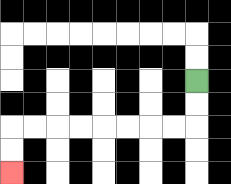{'start': '[8, 3]', 'end': '[0, 7]', 'path_directions': 'D,D,L,L,L,L,L,L,L,L,D,D', 'path_coordinates': '[[8, 3], [8, 4], [8, 5], [7, 5], [6, 5], [5, 5], [4, 5], [3, 5], [2, 5], [1, 5], [0, 5], [0, 6], [0, 7]]'}